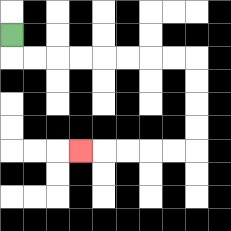{'start': '[0, 1]', 'end': '[3, 6]', 'path_directions': 'D,R,R,R,R,R,R,R,R,D,D,D,D,L,L,L,L,L', 'path_coordinates': '[[0, 1], [0, 2], [1, 2], [2, 2], [3, 2], [4, 2], [5, 2], [6, 2], [7, 2], [8, 2], [8, 3], [8, 4], [8, 5], [8, 6], [7, 6], [6, 6], [5, 6], [4, 6], [3, 6]]'}